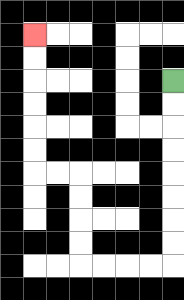{'start': '[7, 3]', 'end': '[1, 1]', 'path_directions': 'D,D,D,D,D,D,D,D,L,L,L,L,U,U,U,U,L,L,U,U,U,U,U,U', 'path_coordinates': '[[7, 3], [7, 4], [7, 5], [7, 6], [7, 7], [7, 8], [7, 9], [7, 10], [7, 11], [6, 11], [5, 11], [4, 11], [3, 11], [3, 10], [3, 9], [3, 8], [3, 7], [2, 7], [1, 7], [1, 6], [1, 5], [1, 4], [1, 3], [1, 2], [1, 1]]'}